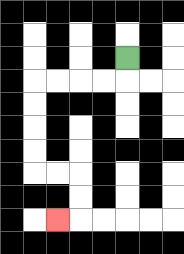{'start': '[5, 2]', 'end': '[2, 9]', 'path_directions': 'D,L,L,L,L,D,D,D,D,R,R,D,D,L', 'path_coordinates': '[[5, 2], [5, 3], [4, 3], [3, 3], [2, 3], [1, 3], [1, 4], [1, 5], [1, 6], [1, 7], [2, 7], [3, 7], [3, 8], [3, 9], [2, 9]]'}